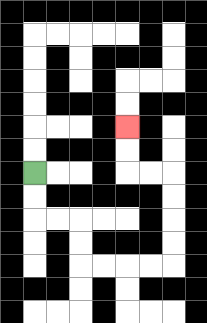{'start': '[1, 7]', 'end': '[5, 5]', 'path_directions': 'D,D,R,R,D,D,R,R,R,R,U,U,U,U,L,L,U,U', 'path_coordinates': '[[1, 7], [1, 8], [1, 9], [2, 9], [3, 9], [3, 10], [3, 11], [4, 11], [5, 11], [6, 11], [7, 11], [7, 10], [7, 9], [7, 8], [7, 7], [6, 7], [5, 7], [5, 6], [5, 5]]'}